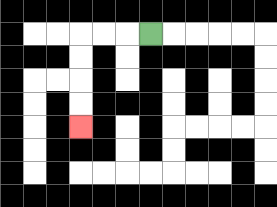{'start': '[6, 1]', 'end': '[3, 5]', 'path_directions': 'L,L,L,D,D,D,D', 'path_coordinates': '[[6, 1], [5, 1], [4, 1], [3, 1], [3, 2], [3, 3], [3, 4], [3, 5]]'}